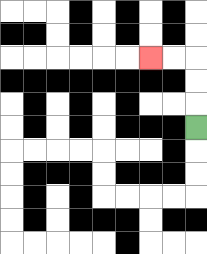{'start': '[8, 5]', 'end': '[6, 2]', 'path_directions': 'U,U,U,L,L', 'path_coordinates': '[[8, 5], [8, 4], [8, 3], [8, 2], [7, 2], [6, 2]]'}